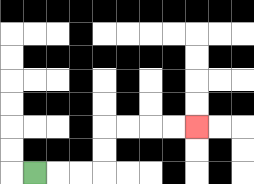{'start': '[1, 7]', 'end': '[8, 5]', 'path_directions': 'R,R,R,U,U,R,R,R,R', 'path_coordinates': '[[1, 7], [2, 7], [3, 7], [4, 7], [4, 6], [4, 5], [5, 5], [6, 5], [7, 5], [8, 5]]'}